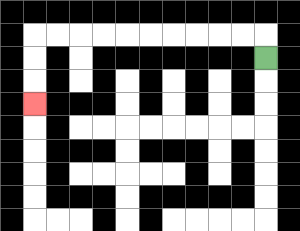{'start': '[11, 2]', 'end': '[1, 4]', 'path_directions': 'U,L,L,L,L,L,L,L,L,L,L,D,D,D', 'path_coordinates': '[[11, 2], [11, 1], [10, 1], [9, 1], [8, 1], [7, 1], [6, 1], [5, 1], [4, 1], [3, 1], [2, 1], [1, 1], [1, 2], [1, 3], [1, 4]]'}